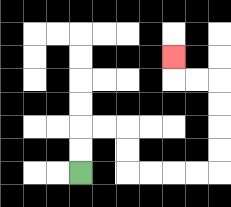{'start': '[3, 7]', 'end': '[7, 2]', 'path_directions': 'U,U,R,R,D,D,R,R,R,R,U,U,U,U,L,L,U', 'path_coordinates': '[[3, 7], [3, 6], [3, 5], [4, 5], [5, 5], [5, 6], [5, 7], [6, 7], [7, 7], [8, 7], [9, 7], [9, 6], [9, 5], [9, 4], [9, 3], [8, 3], [7, 3], [7, 2]]'}